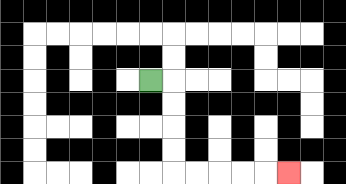{'start': '[6, 3]', 'end': '[12, 7]', 'path_directions': 'R,D,D,D,D,R,R,R,R,R', 'path_coordinates': '[[6, 3], [7, 3], [7, 4], [7, 5], [7, 6], [7, 7], [8, 7], [9, 7], [10, 7], [11, 7], [12, 7]]'}